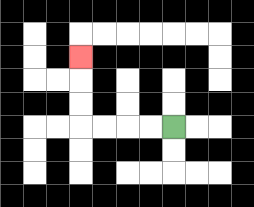{'start': '[7, 5]', 'end': '[3, 2]', 'path_directions': 'L,L,L,L,U,U,U', 'path_coordinates': '[[7, 5], [6, 5], [5, 5], [4, 5], [3, 5], [3, 4], [3, 3], [3, 2]]'}